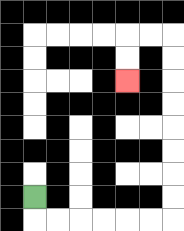{'start': '[1, 8]', 'end': '[5, 3]', 'path_directions': 'D,R,R,R,R,R,R,U,U,U,U,U,U,U,U,L,L,D,D', 'path_coordinates': '[[1, 8], [1, 9], [2, 9], [3, 9], [4, 9], [5, 9], [6, 9], [7, 9], [7, 8], [7, 7], [7, 6], [7, 5], [7, 4], [7, 3], [7, 2], [7, 1], [6, 1], [5, 1], [5, 2], [5, 3]]'}